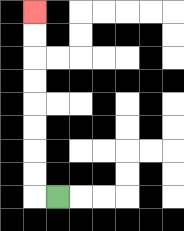{'start': '[2, 8]', 'end': '[1, 0]', 'path_directions': 'L,U,U,U,U,U,U,U,U', 'path_coordinates': '[[2, 8], [1, 8], [1, 7], [1, 6], [1, 5], [1, 4], [1, 3], [1, 2], [1, 1], [1, 0]]'}